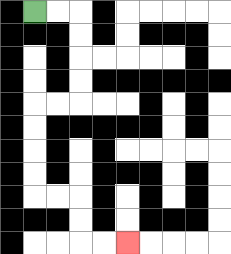{'start': '[1, 0]', 'end': '[5, 10]', 'path_directions': 'R,R,D,D,D,D,L,L,D,D,D,D,R,R,D,D,R,R', 'path_coordinates': '[[1, 0], [2, 0], [3, 0], [3, 1], [3, 2], [3, 3], [3, 4], [2, 4], [1, 4], [1, 5], [1, 6], [1, 7], [1, 8], [2, 8], [3, 8], [3, 9], [3, 10], [4, 10], [5, 10]]'}